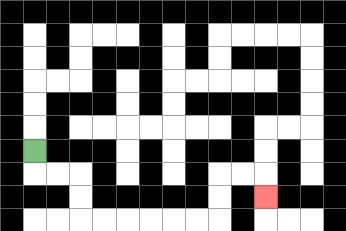{'start': '[1, 6]', 'end': '[11, 8]', 'path_directions': 'D,R,R,D,D,R,R,R,R,R,R,U,U,R,R,D', 'path_coordinates': '[[1, 6], [1, 7], [2, 7], [3, 7], [3, 8], [3, 9], [4, 9], [5, 9], [6, 9], [7, 9], [8, 9], [9, 9], [9, 8], [9, 7], [10, 7], [11, 7], [11, 8]]'}